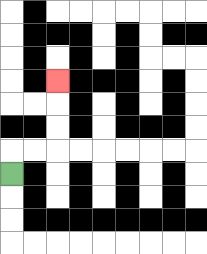{'start': '[0, 7]', 'end': '[2, 3]', 'path_directions': 'U,R,R,U,U,U', 'path_coordinates': '[[0, 7], [0, 6], [1, 6], [2, 6], [2, 5], [2, 4], [2, 3]]'}